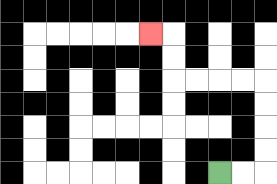{'start': '[9, 7]', 'end': '[6, 1]', 'path_directions': 'R,R,U,U,U,U,L,L,L,L,U,U,L', 'path_coordinates': '[[9, 7], [10, 7], [11, 7], [11, 6], [11, 5], [11, 4], [11, 3], [10, 3], [9, 3], [8, 3], [7, 3], [7, 2], [7, 1], [6, 1]]'}